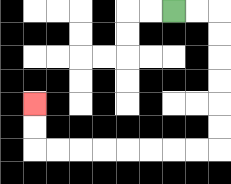{'start': '[7, 0]', 'end': '[1, 4]', 'path_directions': 'R,R,D,D,D,D,D,D,L,L,L,L,L,L,L,L,U,U', 'path_coordinates': '[[7, 0], [8, 0], [9, 0], [9, 1], [9, 2], [9, 3], [9, 4], [9, 5], [9, 6], [8, 6], [7, 6], [6, 6], [5, 6], [4, 6], [3, 6], [2, 6], [1, 6], [1, 5], [1, 4]]'}